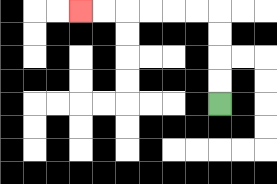{'start': '[9, 4]', 'end': '[3, 0]', 'path_directions': 'U,U,U,U,L,L,L,L,L,L', 'path_coordinates': '[[9, 4], [9, 3], [9, 2], [9, 1], [9, 0], [8, 0], [7, 0], [6, 0], [5, 0], [4, 0], [3, 0]]'}